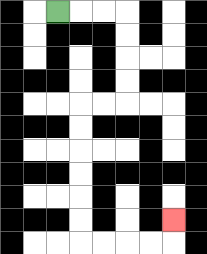{'start': '[2, 0]', 'end': '[7, 9]', 'path_directions': 'R,R,R,D,D,D,D,L,L,D,D,D,D,D,D,R,R,R,R,U', 'path_coordinates': '[[2, 0], [3, 0], [4, 0], [5, 0], [5, 1], [5, 2], [5, 3], [5, 4], [4, 4], [3, 4], [3, 5], [3, 6], [3, 7], [3, 8], [3, 9], [3, 10], [4, 10], [5, 10], [6, 10], [7, 10], [7, 9]]'}